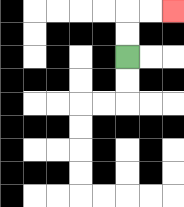{'start': '[5, 2]', 'end': '[7, 0]', 'path_directions': 'U,U,R,R', 'path_coordinates': '[[5, 2], [5, 1], [5, 0], [6, 0], [7, 0]]'}